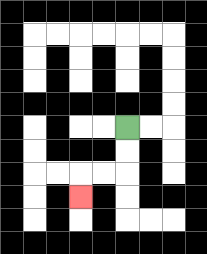{'start': '[5, 5]', 'end': '[3, 8]', 'path_directions': 'D,D,L,L,D', 'path_coordinates': '[[5, 5], [5, 6], [5, 7], [4, 7], [3, 7], [3, 8]]'}